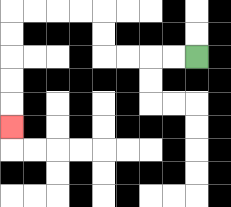{'start': '[8, 2]', 'end': '[0, 5]', 'path_directions': 'L,L,L,L,U,U,L,L,L,L,D,D,D,D,D', 'path_coordinates': '[[8, 2], [7, 2], [6, 2], [5, 2], [4, 2], [4, 1], [4, 0], [3, 0], [2, 0], [1, 0], [0, 0], [0, 1], [0, 2], [0, 3], [0, 4], [0, 5]]'}